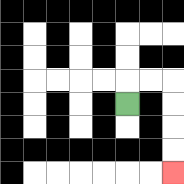{'start': '[5, 4]', 'end': '[7, 7]', 'path_directions': 'U,R,R,D,D,D,D', 'path_coordinates': '[[5, 4], [5, 3], [6, 3], [7, 3], [7, 4], [7, 5], [7, 6], [7, 7]]'}